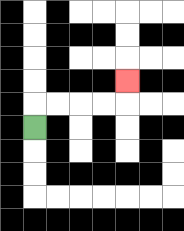{'start': '[1, 5]', 'end': '[5, 3]', 'path_directions': 'U,R,R,R,R,U', 'path_coordinates': '[[1, 5], [1, 4], [2, 4], [3, 4], [4, 4], [5, 4], [5, 3]]'}